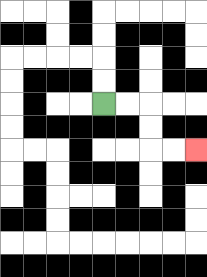{'start': '[4, 4]', 'end': '[8, 6]', 'path_directions': 'R,R,D,D,R,R', 'path_coordinates': '[[4, 4], [5, 4], [6, 4], [6, 5], [6, 6], [7, 6], [8, 6]]'}